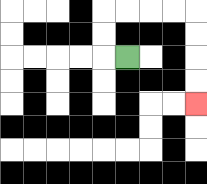{'start': '[5, 2]', 'end': '[8, 4]', 'path_directions': 'L,U,U,R,R,R,R,D,D,D,D', 'path_coordinates': '[[5, 2], [4, 2], [4, 1], [4, 0], [5, 0], [6, 0], [7, 0], [8, 0], [8, 1], [8, 2], [8, 3], [8, 4]]'}